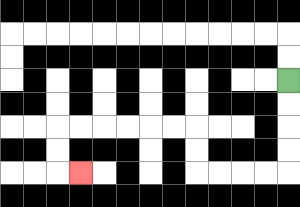{'start': '[12, 3]', 'end': '[3, 7]', 'path_directions': 'D,D,D,D,L,L,L,L,U,U,L,L,L,L,L,L,D,D,R', 'path_coordinates': '[[12, 3], [12, 4], [12, 5], [12, 6], [12, 7], [11, 7], [10, 7], [9, 7], [8, 7], [8, 6], [8, 5], [7, 5], [6, 5], [5, 5], [4, 5], [3, 5], [2, 5], [2, 6], [2, 7], [3, 7]]'}